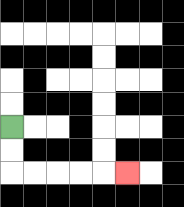{'start': '[0, 5]', 'end': '[5, 7]', 'path_directions': 'D,D,R,R,R,R,R', 'path_coordinates': '[[0, 5], [0, 6], [0, 7], [1, 7], [2, 7], [3, 7], [4, 7], [5, 7]]'}